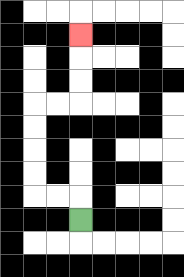{'start': '[3, 9]', 'end': '[3, 1]', 'path_directions': 'U,L,L,U,U,U,U,R,R,U,U,U', 'path_coordinates': '[[3, 9], [3, 8], [2, 8], [1, 8], [1, 7], [1, 6], [1, 5], [1, 4], [2, 4], [3, 4], [3, 3], [3, 2], [3, 1]]'}